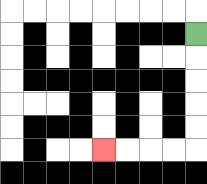{'start': '[8, 1]', 'end': '[4, 6]', 'path_directions': 'D,D,D,D,D,L,L,L,L', 'path_coordinates': '[[8, 1], [8, 2], [8, 3], [8, 4], [8, 5], [8, 6], [7, 6], [6, 6], [5, 6], [4, 6]]'}